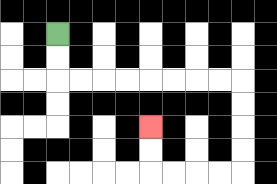{'start': '[2, 1]', 'end': '[6, 5]', 'path_directions': 'D,D,R,R,R,R,R,R,R,R,D,D,D,D,L,L,L,L,U,U', 'path_coordinates': '[[2, 1], [2, 2], [2, 3], [3, 3], [4, 3], [5, 3], [6, 3], [7, 3], [8, 3], [9, 3], [10, 3], [10, 4], [10, 5], [10, 6], [10, 7], [9, 7], [8, 7], [7, 7], [6, 7], [6, 6], [6, 5]]'}